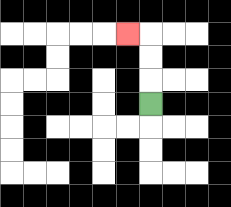{'start': '[6, 4]', 'end': '[5, 1]', 'path_directions': 'U,U,U,L', 'path_coordinates': '[[6, 4], [6, 3], [6, 2], [6, 1], [5, 1]]'}